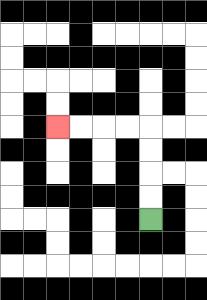{'start': '[6, 9]', 'end': '[2, 5]', 'path_directions': 'U,U,U,U,L,L,L,L', 'path_coordinates': '[[6, 9], [6, 8], [6, 7], [6, 6], [6, 5], [5, 5], [4, 5], [3, 5], [2, 5]]'}